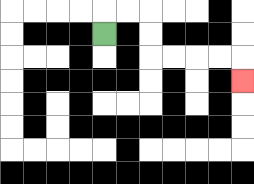{'start': '[4, 1]', 'end': '[10, 3]', 'path_directions': 'U,R,R,D,D,R,R,R,R,D', 'path_coordinates': '[[4, 1], [4, 0], [5, 0], [6, 0], [6, 1], [6, 2], [7, 2], [8, 2], [9, 2], [10, 2], [10, 3]]'}